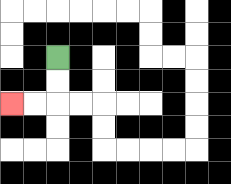{'start': '[2, 2]', 'end': '[0, 4]', 'path_directions': 'D,D,L,L', 'path_coordinates': '[[2, 2], [2, 3], [2, 4], [1, 4], [0, 4]]'}